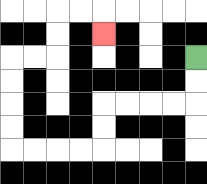{'start': '[8, 2]', 'end': '[4, 1]', 'path_directions': 'D,D,L,L,L,L,D,D,L,L,L,L,U,U,U,U,R,R,U,U,R,R,D', 'path_coordinates': '[[8, 2], [8, 3], [8, 4], [7, 4], [6, 4], [5, 4], [4, 4], [4, 5], [4, 6], [3, 6], [2, 6], [1, 6], [0, 6], [0, 5], [0, 4], [0, 3], [0, 2], [1, 2], [2, 2], [2, 1], [2, 0], [3, 0], [4, 0], [4, 1]]'}